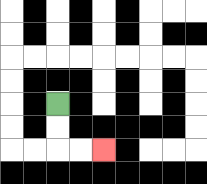{'start': '[2, 4]', 'end': '[4, 6]', 'path_directions': 'D,D,R,R', 'path_coordinates': '[[2, 4], [2, 5], [2, 6], [3, 6], [4, 6]]'}